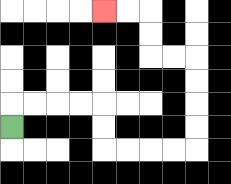{'start': '[0, 5]', 'end': '[4, 0]', 'path_directions': 'U,R,R,R,R,D,D,R,R,R,R,U,U,U,U,L,L,U,U,L,L', 'path_coordinates': '[[0, 5], [0, 4], [1, 4], [2, 4], [3, 4], [4, 4], [4, 5], [4, 6], [5, 6], [6, 6], [7, 6], [8, 6], [8, 5], [8, 4], [8, 3], [8, 2], [7, 2], [6, 2], [6, 1], [6, 0], [5, 0], [4, 0]]'}